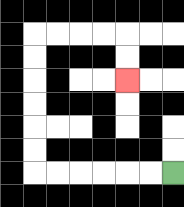{'start': '[7, 7]', 'end': '[5, 3]', 'path_directions': 'L,L,L,L,L,L,U,U,U,U,U,U,R,R,R,R,D,D', 'path_coordinates': '[[7, 7], [6, 7], [5, 7], [4, 7], [3, 7], [2, 7], [1, 7], [1, 6], [1, 5], [1, 4], [1, 3], [1, 2], [1, 1], [2, 1], [3, 1], [4, 1], [5, 1], [5, 2], [5, 3]]'}